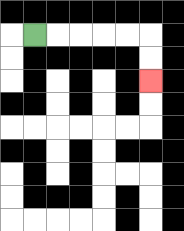{'start': '[1, 1]', 'end': '[6, 3]', 'path_directions': 'R,R,R,R,R,D,D', 'path_coordinates': '[[1, 1], [2, 1], [3, 1], [4, 1], [5, 1], [6, 1], [6, 2], [6, 3]]'}